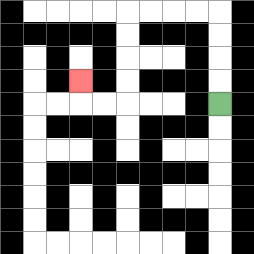{'start': '[9, 4]', 'end': '[3, 3]', 'path_directions': 'U,U,U,U,L,L,L,L,D,D,D,D,L,L,U', 'path_coordinates': '[[9, 4], [9, 3], [9, 2], [9, 1], [9, 0], [8, 0], [7, 0], [6, 0], [5, 0], [5, 1], [5, 2], [5, 3], [5, 4], [4, 4], [3, 4], [3, 3]]'}